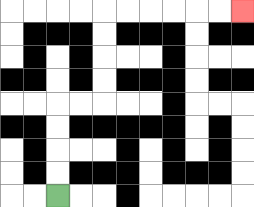{'start': '[2, 8]', 'end': '[10, 0]', 'path_directions': 'U,U,U,U,R,R,U,U,U,U,R,R,R,R,R,R', 'path_coordinates': '[[2, 8], [2, 7], [2, 6], [2, 5], [2, 4], [3, 4], [4, 4], [4, 3], [4, 2], [4, 1], [4, 0], [5, 0], [6, 0], [7, 0], [8, 0], [9, 0], [10, 0]]'}